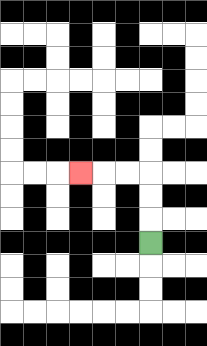{'start': '[6, 10]', 'end': '[3, 7]', 'path_directions': 'U,U,U,L,L,L', 'path_coordinates': '[[6, 10], [6, 9], [6, 8], [6, 7], [5, 7], [4, 7], [3, 7]]'}